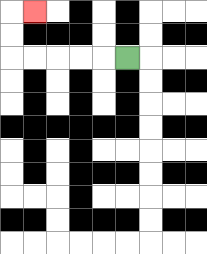{'start': '[5, 2]', 'end': '[1, 0]', 'path_directions': 'L,L,L,L,L,U,U,R', 'path_coordinates': '[[5, 2], [4, 2], [3, 2], [2, 2], [1, 2], [0, 2], [0, 1], [0, 0], [1, 0]]'}